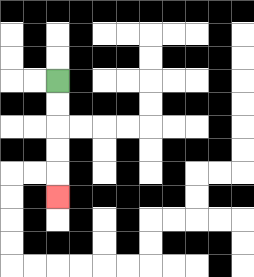{'start': '[2, 3]', 'end': '[2, 8]', 'path_directions': 'D,D,D,D,D', 'path_coordinates': '[[2, 3], [2, 4], [2, 5], [2, 6], [2, 7], [2, 8]]'}